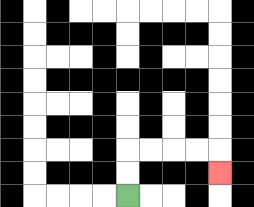{'start': '[5, 8]', 'end': '[9, 7]', 'path_directions': 'U,U,R,R,R,R,D', 'path_coordinates': '[[5, 8], [5, 7], [5, 6], [6, 6], [7, 6], [8, 6], [9, 6], [9, 7]]'}